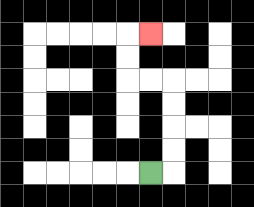{'start': '[6, 7]', 'end': '[6, 1]', 'path_directions': 'R,U,U,U,U,L,L,U,U,R', 'path_coordinates': '[[6, 7], [7, 7], [7, 6], [7, 5], [7, 4], [7, 3], [6, 3], [5, 3], [5, 2], [5, 1], [6, 1]]'}